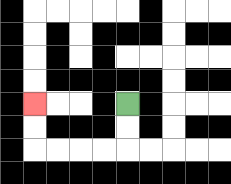{'start': '[5, 4]', 'end': '[1, 4]', 'path_directions': 'D,D,L,L,L,L,U,U', 'path_coordinates': '[[5, 4], [5, 5], [5, 6], [4, 6], [3, 6], [2, 6], [1, 6], [1, 5], [1, 4]]'}